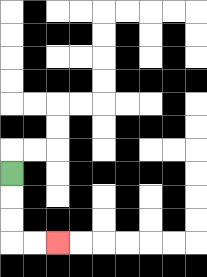{'start': '[0, 7]', 'end': '[2, 10]', 'path_directions': 'D,D,D,R,R', 'path_coordinates': '[[0, 7], [0, 8], [0, 9], [0, 10], [1, 10], [2, 10]]'}